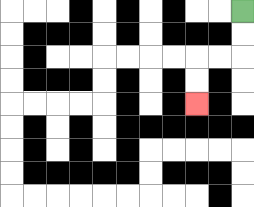{'start': '[10, 0]', 'end': '[8, 4]', 'path_directions': 'D,D,L,L,D,D', 'path_coordinates': '[[10, 0], [10, 1], [10, 2], [9, 2], [8, 2], [8, 3], [8, 4]]'}